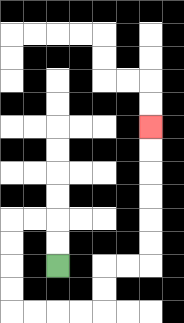{'start': '[2, 11]', 'end': '[6, 5]', 'path_directions': 'U,U,L,L,D,D,D,D,R,R,R,R,U,U,R,R,U,U,U,U,U,U', 'path_coordinates': '[[2, 11], [2, 10], [2, 9], [1, 9], [0, 9], [0, 10], [0, 11], [0, 12], [0, 13], [1, 13], [2, 13], [3, 13], [4, 13], [4, 12], [4, 11], [5, 11], [6, 11], [6, 10], [6, 9], [6, 8], [6, 7], [6, 6], [6, 5]]'}